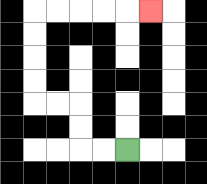{'start': '[5, 6]', 'end': '[6, 0]', 'path_directions': 'L,L,U,U,L,L,U,U,U,U,R,R,R,R,R', 'path_coordinates': '[[5, 6], [4, 6], [3, 6], [3, 5], [3, 4], [2, 4], [1, 4], [1, 3], [1, 2], [1, 1], [1, 0], [2, 0], [3, 0], [4, 0], [5, 0], [6, 0]]'}